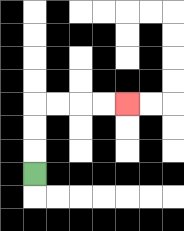{'start': '[1, 7]', 'end': '[5, 4]', 'path_directions': 'U,U,U,R,R,R,R', 'path_coordinates': '[[1, 7], [1, 6], [1, 5], [1, 4], [2, 4], [3, 4], [4, 4], [5, 4]]'}